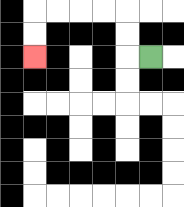{'start': '[6, 2]', 'end': '[1, 2]', 'path_directions': 'L,U,U,L,L,L,L,D,D', 'path_coordinates': '[[6, 2], [5, 2], [5, 1], [5, 0], [4, 0], [3, 0], [2, 0], [1, 0], [1, 1], [1, 2]]'}